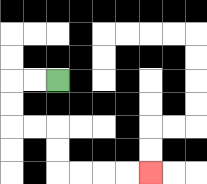{'start': '[2, 3]', 'end': '[6, 7]', 'path_directions': 'L,L,D,D,R,R,D,D,R,R,R,R', 'path_coordinates': '[[2, 3], [1, 3], [0, 3], [0, 4], [0, 5], [1, 5], [2, 5], [2, 6], [2, 7], [3, 7], [4, 7], [5, 7], [6, 7]]'}